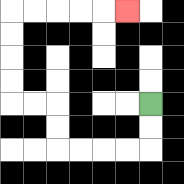{'start': '[6, 4]', 'end': '[5, 0]', 'path_directions': 'D,D,L,L,L,L,U,U,L,L,U,U,U,U,R,R,R,R,R', 'path_coordinates': '[[6, 4], [6, 5], [6, 6], [5, 6], [4, 6], [3, 6], [2, 6], [2, 5], [2, 4], [1, 4], [0, 4], [0, 3], [0, 2], [0, 1], [0, 0], [1, 0], [2, 0], [3, 0], [4, 0], [5, 0]]'}